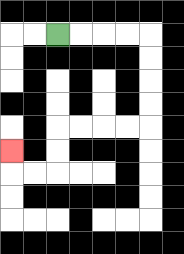{'start': '[2, 1]', 'end': '[0, 6]', 'path_directions': 'R,R,R,R,D,D,D,D,L,L,L,L,D,D,L,L,U', 'path_coordinates': '[[2, 1], [3, 1], [4, 1], [5, 1], [6, 1], [6, 2], [6, 3], [6, 4], [6, 5], [5, 5], [4, 5], [3, 5], [2, 5], [2, 6], [2, 7], [1, 7], [0, 7], [0, 6]]'}